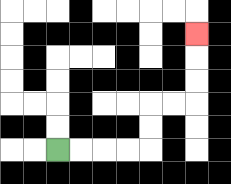{'start': '[2, 6]', 'end': '[8, 1]', 'path_directions': 'R,R,R,R,U,U,R,R,U,U,U', 'path_coordinates': '[[2, 6], [3, 6], [4, 6], [5, 6], [6, 6], [6, 5], [6, 4], [7, 4], [8, 4], [8, 3], [8, 2], [8, 1]]'}